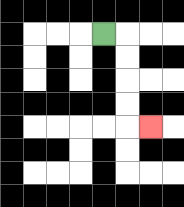{'start': '[4, 1]', 'end': '[6, 5]', 'path_directions': 'R,D,D,D,D,R', 'path_coordinates': '[[4, 1], [5, 1], [5, 2], [5, 3], [5, 4], [5, 5], [6, 5]]'}